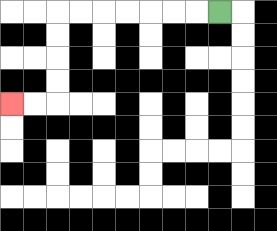{'start': '[9, 0]', 'end': '[0, 4]', 'path_directions': 'L,L,L,L,L,L,L,D,D,D,D,L,L', 'path_coordinates': '[[9, 0], [8, 0], [7, 0], [6, 0], [5, 0], [4, 0], [3, 0], [2, 0], [2, 1], [2, 2], [2, 3], [2, 4], [1, 4], [0, 4]]'}